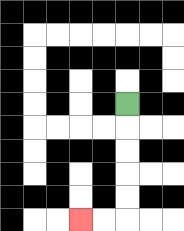{'start': '[5, 4]', 'end': '[3, 9]', 'path_directions': 'D,D,D,D,D,L,L', 'path_coordinates': '[[5, 4], [5, 5], [5, 6], [5, 7], [5, 8], [5, 9], [4, 9], [3, 9]]'}